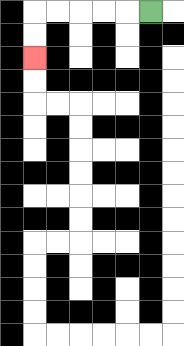{'start': '[6, 0]', 'end': '[1, 2]', 'path_directions': 'L,L,L,L,L,D,D', 'path_coordinates': '[[6, 0], [5, 0], [4, 0], [3, 0], [2, 0], [1, 0], [1, 1], [1, 2]]'}